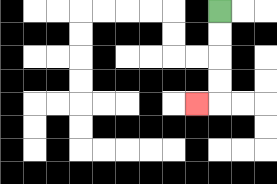{'start': '[9, 0]', 'end': '[8, 4]', 'path_directions': 'D,D,D,D,L', 'path_coordinates': '[[9, 0], [9, 1], [9, 2], [9, 3], [9, 4], [8, 4]]'}